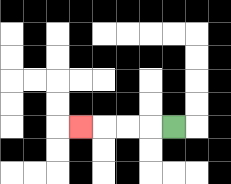{'start': '[7, 5]', 'end': '[3, 5]', 'path_directions': 'L,L,L,L', 'path_coordinates': '[[7, 5], [6, 5], [5, 5], [4, 5], [3, 5]]'}